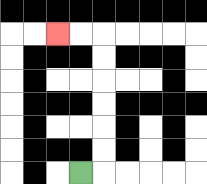{'start': '[3, 7]', 'end': '[2, 1]', 'path_directions': 'R,U,U,U,U,U,U,L,L', 'path_coordinates': '[[3, 7], [4, 7], [4, 6], [4, 5], [4, 4], [4, 3], [4, 2], [4, 1], [3, 1], [2, 1]]'}